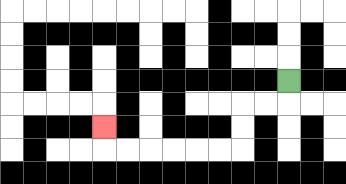{'start': '[12, 3]', 'end': '[4, 5]', 'path_directions': 'D,L,L,D,D,L,L,L,L,L,L,U', 'path_coordinates': '[[12, 3], [12, 4], [11, 4], [10, 4], [10, 5], [10, 6], [9, 6], [8, 6], [7, 6], [6, 6], [5, 6], [4, 6], [4, 5]]'}